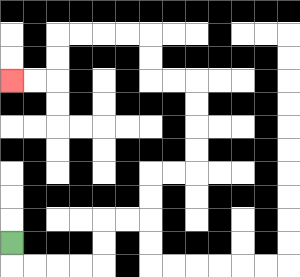{'start': '[0, 10]', 'end': '[0, 3]', 'path_directions': 'D,R,R,R,R,U,U,R,R,U,U,R,R,U,U,U,U,L,L,U,U,L,L,L,L,D,D,L,L', 'path_coordinates': '[[0, 10], [0, 11], [1, 11], [2, 11], [3, 11], [4, 11], [4, 10], [4, 9], [5, 9], [6, 9], [6, 8], [6, 7], [7, 7], [8, 7], [8, 6], [8, 5], [8, 4], [8, 3], [7, 3], [6, 3], [6, 2], [6, 1], [5, 1], [4, 1], [3, 1], [2, 1], [2, 2], [2, 3], [1, 3], [0, 3]]'}